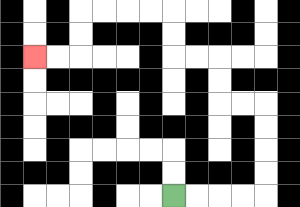{'start': '[7, 8]', 'end': '[1, 2]', 'path_directions': 'R,R,R,R,U,U,U,U,L,L,U,U,L,L,U,U,L,L,L,L,D,D,L,L', 'path_coordinates': '[[7, 8], [8, 8], [9, 8], [10, 8], [11, 8], [11, 7], [11, 6], [11, 5], [11, 4], [10, 4], [9, 4], [9, 3], [9, 2], [8, 2], [7, 2], [7, 1], [7, 0], [6, 0], [5, 0], [4, 0], [3, 0], [3, 1], [3, 2], [2, 2], [1, 2]]'}